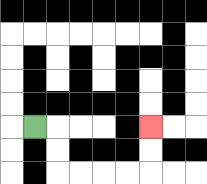{'start': '[1, 5]', 'end': '[6, 5]', 'path_directions': 'R,D,D,R,R,R,R,U,U', 'path_coordinates': '[[1, 5], [2, 5], [2, 6], [2, 7], [3, 7], [4, 7], [5, 7], [6, 7], [6, 6], [6, 5]]'}